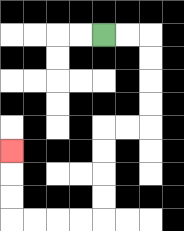{'start': '[4, 1]', 'end': '[0, 6]', 'path_directions': 'R,R,D,D,D,D,L,L,D,D,D,D,L,L,L,L,U,U,U', 'path_coordinates': '[[4, 1], [5, 1], [6, 1], [6, 2], [6, 3], [6, 4], [6, 5], [5, 5], [4, 5], [4, 6], [4, 7], [4, 8], [4, 9], [3, 9], [2, 9], [1, 9], [0, 9], [0, 8], [0, 7], [0, 6]]'}